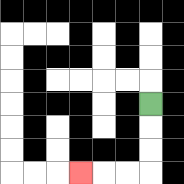{'start': '[6, 4]', 'end': '[3, 7]', 'path_directions': 'D,D,D,L,L,L', 'path_coordinates': '[[6, 4], [6, 5], [6, 6], [6, 7], [5, 7], [4, 7], [3, 7]]'}